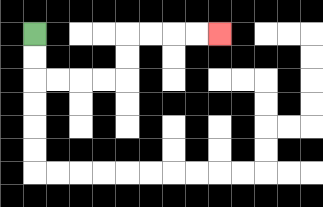{'start': '[1, 1]', 'end': '[9, 1]', 'path_directions': 'D,D,R,R,R,R,U,U,R,R,R,R', 'path_coordinates': '[[1, 1], [1, 2], [1, 3], [2, 3], [3, 3], [4, 3], [5, 3], [5, 2], [5, 1], [6, 1], [7, 1], [8, 1], [9, 1]]'}